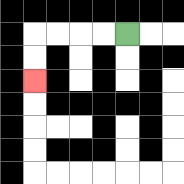{'start': '[5, 1]', 'end': '[1, 3]', 'path_directions': 'L,L,L,L,D,D', 'path_coordinates': '[[5, 1], [4, 1], [3, 1], [2, 1], [1, 1], [1, 2], [1, 3]]'}